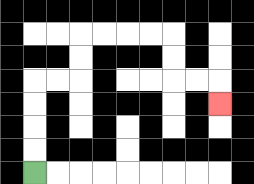{'start': '[1, 7]', 'end': '[9, 4]', 'path_directions': 'U,U,U,U,R,R,U,U,R,R,R,R,D,D,R,R,D', 'path_coordinates': '[[1, 7], [1, 6], [1, 5], [1, 4], [1, 3], [2, 3], [3, 3], [3, 2], [3, 1], [4, 1], [5, 1], [6, 1], [7, 1], [7, 2], [7, 3], [8, 3], [9, 3], [9, 4]]'}